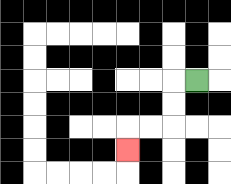{'start': '[8, 3]', 'end': '[5, 6]', 'path_directions': 'L,D,D,L,L,D', 'path_coordinates': '[[8, 3], [7, 3], [7, 4], [7, 5], [6, 5], [5, 5], [5, 6]]'}